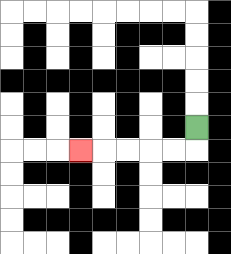{'start': '[8, 5]', 'end': '[3, 6]', 'path_directions': 'D,L,L,L,L,L', 'path_coordinates': '[[8, 5], [8, 6], [7, 6], [6, 6], [5, 6], [4, 6], [3, 6]]'}